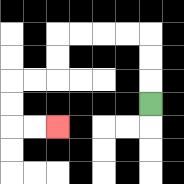{'start': '[6, 4]', 'end': '[2, 5]', 'path_directions': 'U,U,U,L,L,L,L,D,D,L,L,D,D,R,R', 'path_coordinates': '[[6, 4], [6, 3], [6, 2], [6, 1], [5, 1], [4, 1], [3, 1], [2, 1], [2, 2], [2, 3], [1, 3], [0, 3], [0, 4], [0, 5], [1, 5], [2, 5]]'}